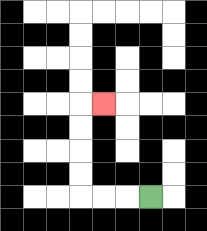{'start': '[6, 8]', 'end': '[4, 4]', 'path_directions': 'L,L,L,U,U,U,U,R', 'path_coordinates': '[[6, 8], [5, 8], [4, 8], [3, 8], [3, 7], [3, 6], [3, 5], [3, 4], [4, 4]]'}